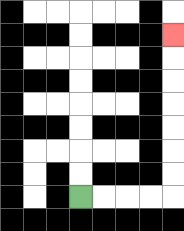{'start': '[3, 8]', 'end': '[7, 1]', 'path_directions': 'R,R,R,R,U,U,U,U,U,U,U', 'path_coordinates': '[[3, 8], [4, 8], [5, 8], [6, 8], [7, 8], [7, 7], [7, 6], [7, 5], [7, 4], [7, 3], [7, 2], [7, 1]]'}